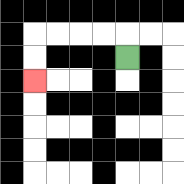{'start': '[5, 2]', 'end': '[1, 3]', 'path_directions': 'U,L,L,L,L,D,D', 'path_coordinates': '[[5, 2], [5, 1], [4, 1], [3, 1], [2, 1], [1, 1], [1, 2], [1, 3]]'}